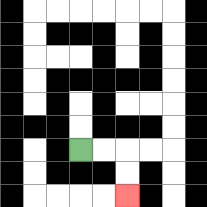{'start': '[3, 6]', 'end': '[5, 8]', 'path_directions': 'R,R,D,D', 'path_coordinates': '[[3, 6], [4, 6], [5, 6], [5, 7], [5, 8]]'}